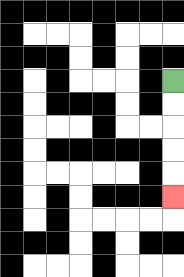{'start': '[7, 3]', 'end': '[7, 8]', 'path_directions': 'D,D,D,D,D', 'path_coordinates': '[[7, 3], [7, 4], [7, 5], [7, 6], [7, 7], [7, 8]]'}